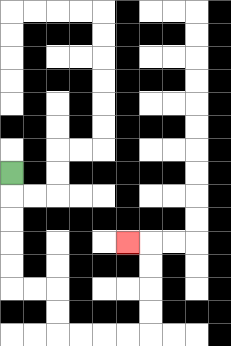{'start': '[0, 7]', 'end': '[5, 10]', 'path_directions': 'D,D,D,D,D,R,R,D,D,R,R,R,R,U,U,U,U,L', 'path_coordinates': '[[0, 7], [0, 8], [0, 9], [0, 10], [0, 11], [0, 12], [1, 12], [2, 12], [2, 13], [2, 14], [3, 14], [4, 14], [5, 14], [6, 14], [6, 13], [6, 12], [6, 11], [6, 10], [5, 10]]'}